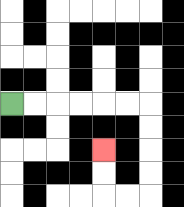{'start': '[0, 4]', 'end': '[4, 6]', 'path_directions': 'R,R,R,R,R,R,D,D,D,D,L,L,U,U', 'path_coordinates': '[[0, 4], [1, 4], [2, 4], [3, 4], [4, 4], [5, 4], [6, 4], [6, 5], [6, 6], [6, 7], [6, 8], [5, 8], [4, 8], [4, 7], [4, 6]]'}